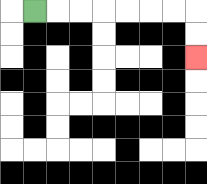{'start': '[1, 0]', 'end': '[8, 2]', 'path_directions': 'R,R,R,R,R,R,R,D,D', 'path_coordinates': '[[1, 0], [2, 0], [3, 0], [4, 0], [5, 0], [6, 0], [7, 0], [8, 0], [8, 1], [8, 2]]'}